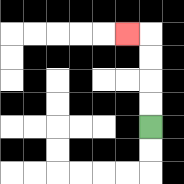{'start': '[6, 5]', 'end': '[5, 1]', 'path_directions': 'U,U,U,U,L', 'path_coordinates': '[[6, 5], [6, 4], [6, 3], [6, 2], [6, 1], [5, 1]]'}